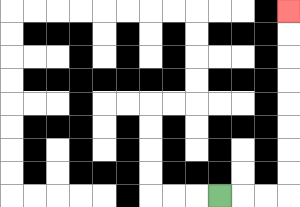{'start': '[9, 8]', 'end': '[12, 0]', 'path_directions': 'R,R,R,U,U,U,U,U,U,U,U', 'path_coordinates': '[[9, 8], [10, 8], [11, 8], [12, 8], [12, 7], [12, 6], [12, 5], [12, 4], [12, 3], [12, 2], [12, 1], [12, 0]]'}